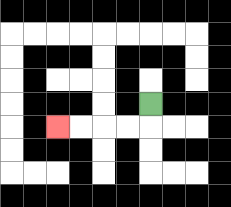{'start': '[6, 4]', 'end': '[2, 5]', 'path_directions': 'D,L,L,L,L', 'path_coordinates': '[[6, 4], [6, 5], [5, 5], [4, 5], [3, 5], [2, 5]]'}